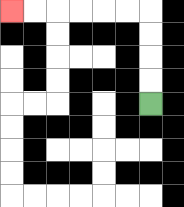{'start': '[6, 4]', 'end': '[0, 0]', 'path_directions': 'U,U,U,U,L,L,L,L,L,L', 'path_coordinates': '[[6, 4], [6, 3], [6, 2], [6, 1], [6, 0], [5, 0], [4, 0], [3, 0], [2, 0], [1, 0], [0, 0]]'}